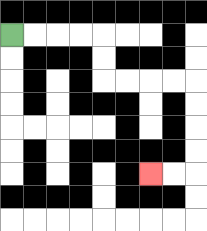{'start': '[0, 1]', 'end': '[6, 7]', 'path_directions': 'R,R,R,R,D,D,R,R,R,R,D,D,D,D,L,L', 'path_coordinates': '[[0, 1], [1, 1], [2, 1], [3, 1], [4, 1], [4, 2], [4, 3], [5, 3], [6, 3], [7, 3], [8, 3], [8, 4], [8, 5], [8, 6], [8, 7], [7, 7], [6, 7]]'}